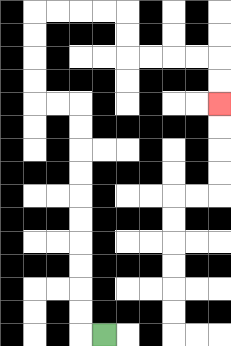{'start': '[4, 14]', 'end': '[9, 4]', 'path_directions': 'L,U,U,U,U,U,U,U,U,U,U,L,L,U,U,U,U,R,R,R,R,D,D,R,R,R,R,D,D', 'path_coordinates': '[[4, 14], [3, 14], [3, 13], [3, 12], [3, 11], [3, 10], [3, 9], [3, 8], [3, 7], [3, 6], [3, 5], [3, 4], [2, 4], [1, 4], [1, 3], [1, 2], [1, 1], [1, 0], [2, 0], [3, 0], [4, 0], [5, 0], [5, 1], [5, 2], [6, 2], [7, 2], [8, 2], [9, 2], [9, 3], [9, 4]]'}